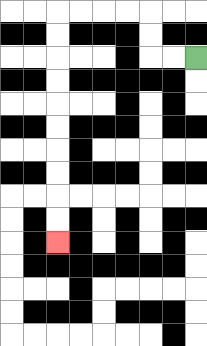{'start': '[8, 2]', 'end': '[2, 10]', 'path_directions': 'L,L,U,U,L,L,L,L,D,D,D,D,D,D,D,D,D,D', 'path_coordinates': '[[8, 2], [7, 2], [6, 2], [6, 1], [6, 0], [5, 0], [4, 0], [3, 0], [2, 0], [2, 1], [2, 2], [2, 3], [2, 4], [2, 5], [2, 6], [2, 7], [2, 8], [2, 9], [2, 10]]'}